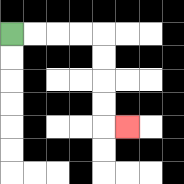{'start': '[0, 1]', 'end': '[5, 5]', 'path_directions': 'R,R,R,R,D,D,D,D,R', 'path_coordinates': '[[0, 1], [1, 1], [2, 1], [3, 1], [4, 1], [4, 2], [4, 3], [4, 4], [4, 5], [5, 5]]'}